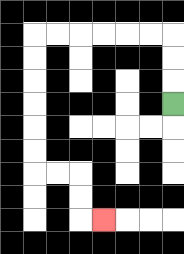{'start': '[7, 4]', 'end': '[4, 9]', 'path_directions': 'U,U,U,L,L,L,L,L,L,D,D,D,D,D,D,R,R,D,D,R', 'path_coordinates': '[[7, 4], [7, 3], [7, 2], [7, 1], [6, 1], [5, 1], [4, 1], [3, 1], [2, 1], [1, 1], [1, 2], [1, 3], [1, 4], [1, 5], [1, 6], [1, 7], [2, 7], [3, 7], [3, 8], [3, 9], [4, 9]]'}